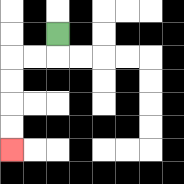{'start': '[2, 1]', 'end': '[0, 6]', 'path_directions': 'D,L,L,D,D,D,D', 'path_coordinates': '[[2, 1], [2, 2], [1, 2], [0, 2], [0, 3], [0, 4], [0, 5], [0, 6]]'}